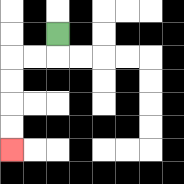{'start': '[2, 1]', 'end': '[0, 6]', 'path_directions': 'D,L,L,D,D,D,D', 'path_coordinates': '[[2, 1], [2, 2], [1, 2], [0, 2], [0, 3], [0, 4], [0, 5], [0, 6]]'}